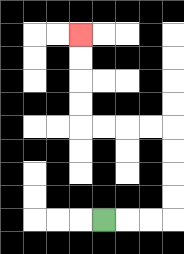{'start': '[4, 9]', 'end': '[3, 1]', 'path_directions': 'R,R,R,U,U,U,U,L,L,L,L,U,U,U,U', 'path_coordinates': '[[4, 9], [5, 9], [6, 9], [7, 9], [7, 8], [7, 7], [7, 6], [7, 5], [6, 5], [5, 5], [4, 5], [3, 5], [3, 4], [3, 3], [3, 2], [3, 1]]'}